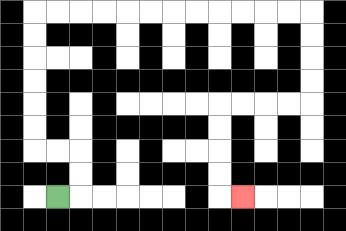{'start': '[2, 8]', 'end': '[10, 8]', 'path_directions': 'R,U,U,L,L,U,U,U,U,U,U,R,R,R,R,R,R,R,R,R,R,R,R,D,D,D,D,L,L,L,L,D,D,D,D,R', 'path_coordinates': '[[2, 8], [3, 8], [3, 7], [3, 6], [2, 6], [1, 6], [1, 5], [1, 4], [1, 3], [1, 2], [1, 1], [1, 0], [2, 0], [3, 0], [4, 0], [5, 0], [6, 0], [7, 0], [8, 0], [9, 0], [10, 0], [11, 0], [12, 0], [13, 0], [13, 1], [13, 2], [13, 3], [13, 4], [12, 4], [11, 4], [10, 4], [9, 4], [9, 5], [9, 6], [9, 7], [9, 8], [10, 8]]'}